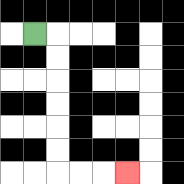{'start': '[1, 1]', 'end': '[5, 7]', 'path_directions': 'R,D,D,D,D,D,D,R,R,R', 'path_coordinates': '[[1, 1], [2, 1], [2, 2], [2, 3], [2, 4], [2, 5], [2, 6], [2, 7], [3, 7], [4, 7], [5, 7]]'}